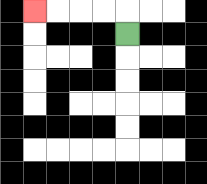{'start': '[5, 1]', 'end': '[1, 0]', 'path_directions': 'U,L,L,L,L', 'path_coordinates': '[[5, 1], [5, 0], [4, 0], [3, 0], [2, 0], [1, 0]]'}